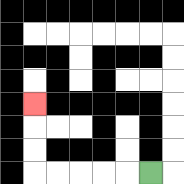{'start': '[6, 7]', 'end': '[1, 4]', 'path_directions': 'L,L,L,L,L,U,U,U', 'path_coordinates': '[[6, 7], [5, 7], [4, 7], [3, 7], [2, 7], [1, 7], [1, 6], [1, 5], [1, 4]]'}